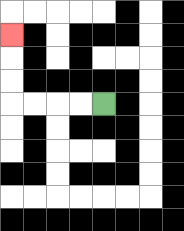{'start': '[4, 4]', 'end': '[0, 1]', 'path_directions': 'L,L,L,L,U,U,U', 'path_coordinates': '[[4, 4], [3, 4], [2, 4], [1, 4], [0, 4], [0, 3], [0, 2], [0, 1]]'}